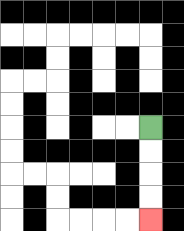{'start': '[6, 5]', 'end': '[6, 9]', 'path_directions': 'D,D,D,D', 'path_coordinates': '[[6, 5], [6, 6], [6, 7], [6, 8], [6, 9]]'}